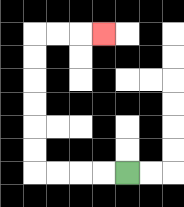{'start': '[5, 7]', 'end': '[4, 1]', 'path_directions': 'L,L,L,L,U,U,U,U,U,U,R,R,R', 'path_coordinates': '[[5, 7], [4, 7], [3, 7], [2, 7], [1, 7], [1, 6], [1, 5], [1, 4], [1, 3], [1, 2], [1, 1], [2, 1], [3, 1], [4, 1]]'}